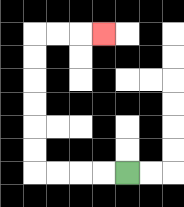{'start': '[5, 7]', 'end': '[4, 1]', 'path_directions': 'L,L,L,L,U,U,U,U,U,U,R,R,R', 'path_coordinates': '[[5, 7], [4, 7], [3, 7], [2, 7], [1, 7], [1, 6], [1, 5], [1, 4], [1, 3], [1, 2], [1, 1], [2, 1], [3, 1], [4, 1]]'}